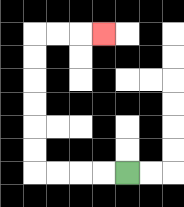{'start': '[5, 7]', 'end': '[4, 1]', 'path_directions': 'L,L,L,L,U,U,U,U,U,U,R,R,R', 'path_coordinates': '[[5, 7], [4, 7], [3, 7], [2, 7], [1, 7], [1, 6], [1, 5], [1, 4], [1, 3], [1, 2], [1, 1], [2, 1], [3, 1], [4, 1]]'}